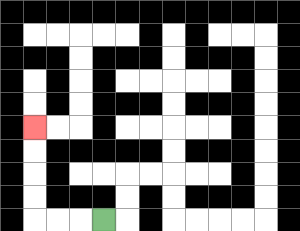{'start': '[4, 9]', 'end': '[1, 5]', 'path_directions': 'L,L,L,U,U,U,U', 'path_coordinates': '[[4, 9], [3, 9], [2, 9], [1, 9], [1, 8], [1, 7], [1, 6], [1, 5]]'}